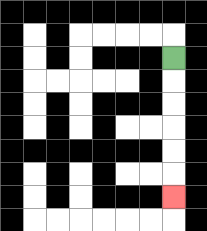{'start': '[7, 2]', 'end': '[7, 8]', 'path_directions': 'D,D,D,D,D,D', 'path_coordinates': '[[7, 2], [7, 3], [7, 4], [7, 5], [7, 6], [7, 7], [7, 8]]'}